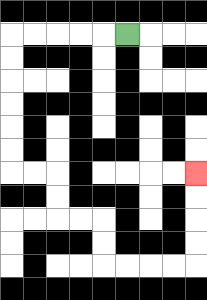{'start': '[5, 1]', 'end': '[8, 7]', 'path_directions': 'L,L,L,L,L,D,D,D,D,D,D,R,R,D,D,R,R,D,D,R,R,R,R,U,U,U,U', 'path_coordinates': '[[5, 1], [4, 1], [3, 1], [2, 1], [1, 1], [0, 1], [0, 2], [0, 3], [0, 4], [0, 5], [0, 6], [0, 7], [1, 7], [2, 7], [2, 8], [2, 9], [3, 9], [4, 9], [4, 10], [4, 11], [5, 11], [6, 11], [7, 11], [8, 11], [8, 10], [8, 9], [8, 8], [8, 7]]'}